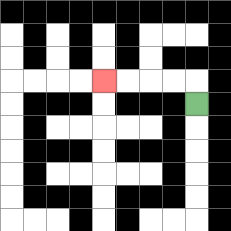{'start': '[8, 4]', 'end': '[4, 3]', 'path_directions': 'U,L,L,L,L', 'path_coordinates': '[[8, 4], [8, 3], [7, 3], [6, 3], [5, 3], [4, 3]]'}